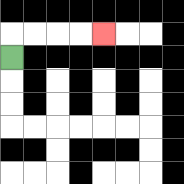{'start': '[0, 2]', 'end': '[4, 1]', 'path_directions': 'U,R,R,R,R', 'path_coordinates': '[[0, 2], [0, 1], [1, 1], [2, 1], [3, 1], [4, 1]]'}